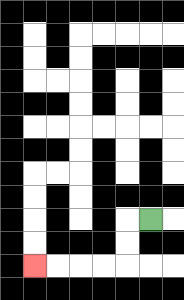{'start': '[6, 9]', 'end': '[1, 11]', 'path_directions': 'L,D,D,L,L,L,L', 'path_coordinates': '[[6, 9], [5, 9], [5, 10], [5, 11], [4, 11], [3, 11], [2, 11], [1, 11]]'}